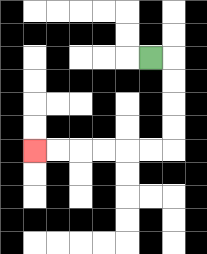{'start': '[6, 2]', 'end': '[1, 6]', 'path_directions': 'R,D,D,D,D,L,L,L,L,L,L', 'path_coordinates': '[[6, 2], [7, 2], [7, 3], [7, 4], [7, 5], [7, 6], [6, 6], [5, 6], [4, 6], [3, 6], [2, 6], [1, 6]]'}